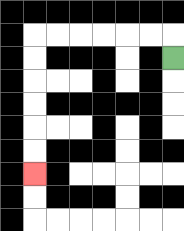{'start': '[7, 2]', 'end': '[1, 7]', 'path_directions': 'U,L,L,L,L,L,L,D,D,D,D,D,D', 'path_coordinates': '[[7, 2], [7, 1], [6, 1], [5, 1], [4, 1], [3, 1], [2, 1], [1, 1], [1, 2], [1, 3], [1, 4], [1, 5], [1, 6], [1, 7]]'}